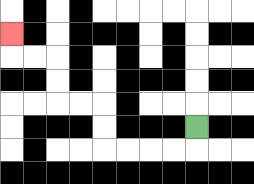{'start': '[8, 5]', 'end': '[0, 1]', 'path_directions': 'D,L,L,L,L,U,U,L,L,U,U,L,L,U', 'path_coordinates': '[[8, 5], [8, 6], [7, 6], [6, 6], [5, 6], [4, 6], [4, 5], [4, 4], [3, 4], [2, 4], [2, 3], [2, 2], [1, 2], [0, 2], [0, 1]]'}